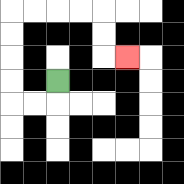{'start': '[2, 3]', 'end': '[5, 2]', 'path_directions': 'D,L,L,U,U,U,U,R,R,R,R,D,D,R', 'path_coordinates': '[[2, 3], [2, 4], [1, 4], [0, 4], [0, 3], [0, 2], [0, 1], [0, 0], [1, 0], [2, 0], [3, 0], [4, 0], [4, 1], [4, 2], [5, 2]]'}